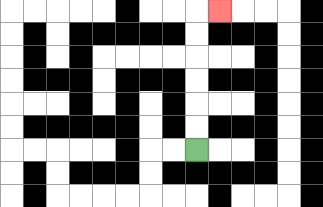{'start': '[8, 6]', 'end': '[9, 0]', 'path_directions': 'U,U,U,U,U,U,R', 'path_coordinates': '[[8, 6], [8, 5], [8, 4], [8, 3], [8, 2], [8, 1], [8, 0], [9, 0]]'}